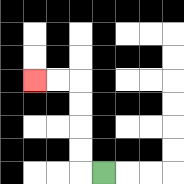{'start': '[4, 7]', 'end': '[1, 3]', 'path_directions': 'L,U,U,U,U,L,L', 'path_coordinates': '[[4, 7], [3, 7], [3, 6], [3, 5], [3, 4], [3, 3], [2, 3], [1, 3]]'}